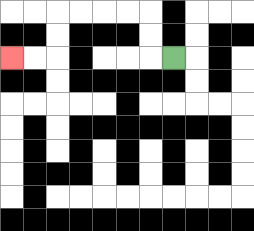{'start': '[7, 2]', 'end': '[0, 2]', 'path_directions': 'L,U,U,L,L,L,L,D,D,L,L', 'path_coordinates': '[[7, 2], [6, 2], [6, 1], [6, 0], [5, 0], [4, 0], [3, 0], [2, 0], [2, 1], [2, 2], [1, 2], [0, 2]]'}